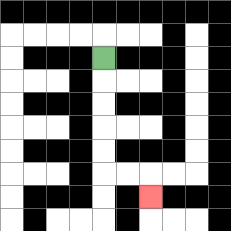{'start': '[4, 2]', 'end': '[6, 8]', 'path_directions': 'D,D,D,D,D,R,R,D', 'path_coordinates': '[[4, 2], [4, 3], [4, 4], [4, 5], [4, 6], [4, 7], [5, 7], [6, 7], [6, 8]]'}